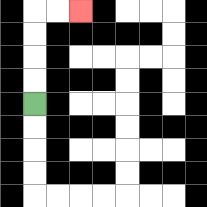{'start': '[1, 4]', 'end': '[3, 0]', 'path_directions': 'U,U,U,U,R,R', 'path_coordinates': '[[1, 4], [1, 3], [1, 2], [1, 1], [1, 0], [2, 0], [3, 0]]'}